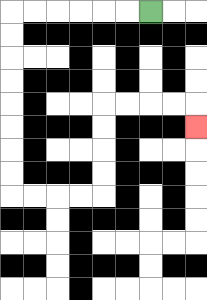{'start': '[6, 0]', 'end': '[8, 5]', 'path_directions': 'L,L,L,L,L,L,D,D,D,D,D,D,D,D,R,R,R,R,U,U,U,U,R,R,R,R,D', 'path_coordinates': '[[6, 0], [5, 0], [4, 0], [3, 0], [2, 0], [1, 0], [0, 0], [0, 1], [0, 2], [0, 3], [0, 4], [0, 5], [0, 6], [0, 7], [0, 8], [1, 8], [2, 8], [3, 8], [4, 8], [4, 7], [4, 6], [4, 5], [4, 4], [5, 4], [6, 4], [7, 4], [8, 4], [8, 5]]'}